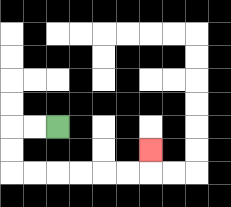{'start': '[2, 5]', 'end': '[6, 6]', 'path_directions': 'L,L,D,D,R,R,R,R,R,R,U', 'path_coordinates': '[[2, 5], [1, 5], [0, 5], [0, 6], [0, 7], [1, 7], [2, 7], [3, 7], [4, 7], [5, 7], [6, 7], [6, 6]]'}